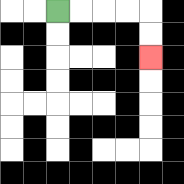{'start': '[2, 0]', 'end': '[6, 2]', 'path_directions': 'R,R,R,R,D,D', 'path_coordinates': '[[2, 0], [3, 0], [4, 0], [5, 0], [6, 0], [6, 1], [6, 2]]'}